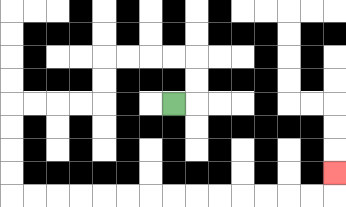{'start': '[7, 4]', 'end': '[14, 7]', 'path_directions': 'R,U,U,L,L,L,L,D,D,L,L,L,L,D,D,D,D,R,R,R,R,R,R,R,R,R,R,R,R,R,R,U', 'path_coordinates': '[[7, 4], [8, 4], [8, 3], [8, 2], [7, 2], [6, 2], [5, 2], [4, 2], [4, 3], [4, 4], [3, 4], [2, 4], [1, 4], [0, 4], [0, 5], [0, 6], [0, 7], [0, 8], [1, 8], [2, 8], [3, 8], [4, 8], [5, 8], [6, 8], [7, 8], [8, 8], [9, 8], [10, 8], [11, 8], [12, 8], [13, 8], [14, 8], [14, 7]]'}